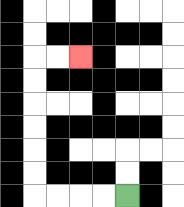{'start': '[5, 8]', 'end': '[3, 2]', 'path_directions': 'L,L,L,L,U,U,U,U,U,U,R,R', 'path_coordinates': '[[5, 8], [4, 8], [3, 8], [2, 8], [1, 8], [1, 7], [1, 6], [1, 5], [1, 4], [1, 3], [1, 2], [2, 2], [3, 2]]'}